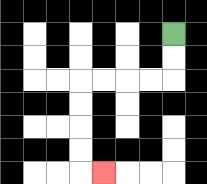{'start': '[7, 1]', 'end': '[4, 7]', 'path_directions': 'D,D,L,L,L,L,D,D,D,D,R', 'path_coordinates': '[[7, 1], [7, 2], [7, 3], [6, 3], [5, 3], [4, 3], [3, 3], [3, 4], [3, 5], [3, 6], [3, 7], [4, 7]]'}